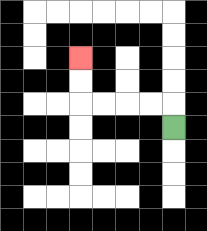{'start': '[7, 5]', 'end': '[3, 2]', 'path_directions': 'U,L,L,L,L,U,U', 'path_coordinates': '[[7, 5], [7, 4], [6, 4], [5, 4], [4, 4], [3, 4], [3, 3], [3, 2]]'}